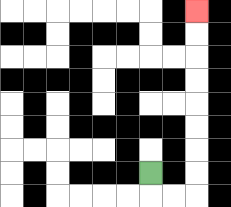{'start': '[6, 7]', 'end': '[8, 0]', 'path_directions': 'D,R,R,U,U,U,U,U,U,U,U', 'path_coordinates': '[[6, 7], [6, 8], [7, 8], [8, 8], [8, 7], [8, 6], [8, 5], [8, 4], [8, 3], [8, 2], [8, 1], [8, 0]]'}